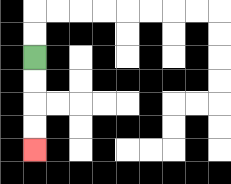{'start': '[1, 2]', 'end': '[1, 6]', 'path_directions': 'D,D,D,D', 'path_coordinates': '[[1, 2], [1, 3], [1, 4], [1, 5], [1, 6]]'}